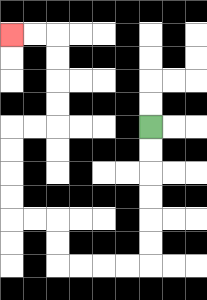{'start': '[6, 5]', 'end': '[0, 1]', 'path_directions': 'D,D,D,D,D,D,L,L,L,L,U,U,L,L,U,U,U,U,R,R,U,U,U,U,L,L', 'path_coordinates': '[[6, 5], [6, 6], [6, 7], [6, 8], [6, 9], [6, 10], [6, 11], [5, 11], [4, 11], [3, 11], [2, 11], [2, 10], [2, 9], [1, 9], [0, 9], [0, 8], [0, 7], [0, 6], [0, 5], [1, 5], [2, 5], [2, 4], [2, 3], [2, 2], [2, 1], [1, 1], [0, 1]]'}